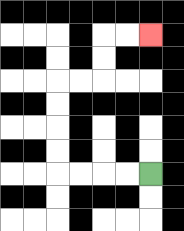{'start': '[6, 7]', 'end': '[6, 1]', 'path_directions': 'L,L,L,L,U,U,U,U,R,R,U,U,R,R', 'path_coordinates': '[[6, 7], [5, 7], [4, 7], [3, 7], [2, 7], [2, 6], [2, 5], [2, 4], [2, 3], [3, 3], [4, 3], [4, 2], [4, 1], [5, 1], [6, 1]]'}